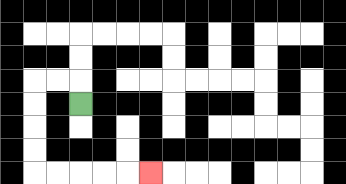{'start': '[3, 4]', 'end': '[6, 7]', 'path_directions': 'U,L,L,D,D,D,D,R,R,R,R,R', 'path_coordinates': '[[3, 4], [3, 3], [2, 3], [1, 3], [1, 4], [1, 5], [1, 6], [1, 7], [2, 7], [3, 7], [4, 7], [5, 7], [6, 7]]'}